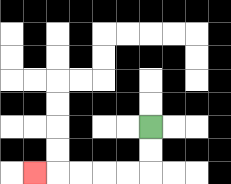{'start': '[6, 5]', 'end': '[1, 7]', 'path_directions': 'D,D,L,L,L,L,L', 'path_coordinates': '[[6, 5], [6, 6], [6, 7], [5, 7], [4, 7], [3, 7], [2, 7], [1, 7]]'}